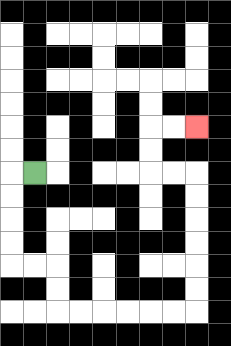{'start': '[1, 7]', 'end': '[8, 5]', 'path_directions': 'L,D,D,D,D,R,R,D,D,R,R,R,R,R,R,U,U,U,U,U,U,L,L,U,U,R,R', 'path_coordinates': '[[1, 7], [0, 7], [0, 8], [0, 9], [0, 10], [0, 11], [1, 11], [2, 11], [2, 12], [2, 13], [3, 13], [4, 13], [5, 13], [6, 13], [7, 13], [8, 13], [8, 12], [8, 11], [8, 10], [8, 9], [8, 8], [8, 7], [7, 7], [6, 7], [6, 6], [6, 5], [7, 5], [8, 5]]'}